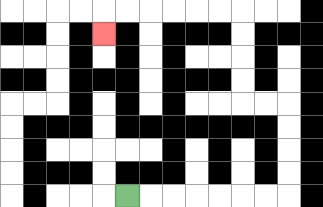{'start': '[5, 8]', 'end': '[4, 1]', 'path_directions': 'R,R,R,R,R,R,R,U,U,U,U,L,L,U,U,U,U,L,L,L,L,L,L,D', 'path_coordinates': '[[5, 8], [6, 8], [7, 8], [8, 8], [9, 8], [10, 8], [11, 8], [12, 8], [12, 7], [12, 6], [12, 5], [12, 4], [11, 4], [10, 4], [10, 3], [10, 2], [10, 1], [10, 0], [9, 0], [8, 0], [7, 0], [6, 0], [5, 0], [4, 0], [4, 1]]'}